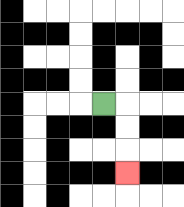{'start': '[4, 4]', 'end': '[5, 7]', 'path_directions': 'R,D,D,D', 'path_coordinates': '[[4, 4], [5, 4], [5, 5], [5, 6], [5, 7]]'}